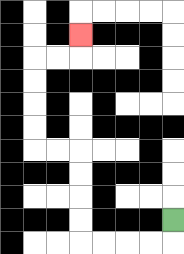{'start': '[7, 9]', 'end': '[3, 1]', 'path_directions': 'D,L,L,L,L,U,U,U,U,L,L,U,U,U,U,R,R,U', 'path_coordinates': '[[7, 9], [7, 10], [6, 10], [5, 10], [4, 10], [3, 10], [3, 9], [3, 8], [3, 7], [3, 6], [2, 6], [1, 6], [1, 5], [1, 4], [1, 3], [1, 2], [2, 2], [3, 2], [3, 1]]'}